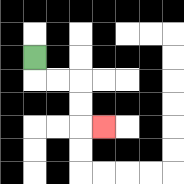{'start': '[1, 2]', 'end': '[4, 5]', 'path_directions': 'D,R,R,D,D,R', 'path_coordinates': '[[1, 2], [1, 3], [2, 3], [3, 3], [3, 4], [3, 5], [4, 5]]'}